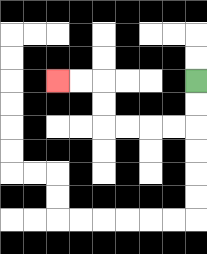{'start': '[8, 3]', 'end': '[2, 3]', 'path_directions': 'D,D,L,L,L,L,U,U,L,L', 'path_coordinates': '[[8, 3], [8, 4], [8, 5], [7, 5], [6, 5], [5, 5], [4, 5], [4, 4], [4, 3], [3, 3], [2, 3]]'}